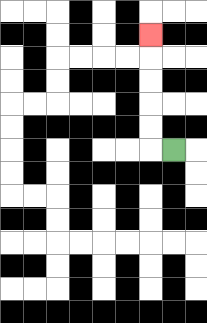{'start': '[7, 6]', 'end': '[6, 1]', 'path_directions': 'L,U,U,U,U,U', 'path_coordinates': '[[7, 6], [6, 6], [6, 5], [6, 4], [6, 3], [6, 2], [6, 1]]'}